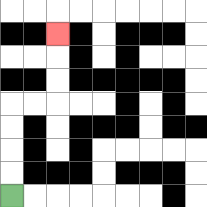{'start': '[0, 8]', 'end': '[2, 1]', 'path_directions': 'U,U,U,U,R,R,U,U,U', 'path_coordinates': '[[0, 8], [0, 7], [0, 6], [0, 5], [0, 4], [1, 4], [2, 4], [2, 3], [2, 2], [2, 1]]'}